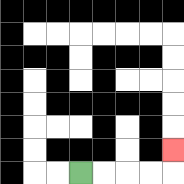{'start': '[3, 7]', 'end': '[7, 6]', 'path_directions': 'R,R,R,R,U', 'path_coordinates': '[[3, 7], [4, 7], [5, 7], [6, 7], [7, 7], [7, 6]]'}